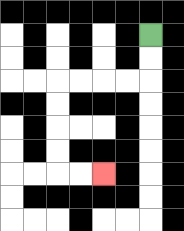{'start': '[6, 1]', 'end': '[4, 7]', 'path_directions': 'D,D,L,L,L,L,D,D,D,D,R,R', 'path_coordinates': '[[6, 1], [6, 2], [6, 3], [5, 3], [4, 3], [3, 3], [2, 3], [2, 4], [2, 5], [2, 6], [2, 7], [3, 7], [4, 7]]'}